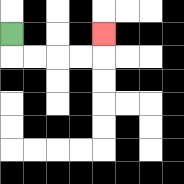{'start': '[0, 1]', 'end': '[4, 1]', 'path_directions': 'D,R,R,R,R,U', 'path_coordinates': '[[0, 1], [0, 2], [1, 2], [2, 2], [3, 2], [4, 2], [4, 1]]'}